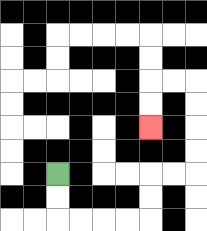{'start': '[2, 7]', 'end': '[6, 5]', 'path_directions': 'D,D,R,R,R,R,U,U,R,R,U,U,U,U,L,L,D,D', 'path_coordinates': '[[2, 7], [2, 8], [2, 9], [3, 9], [4, 9], [5, 9], [6, 9], [6, 8], [6, 7], [7, 7], [8, 7], [8, 6], [8, 5], [8, 4], [8, 3], [7, 3], [6, 3], [6, 4], [6, 5]]'}